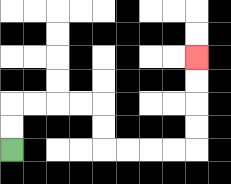{'start': '[0, 6]', 'end': '[8, 2]', 'path_directions': 'U,U,R,R,R,R,D,D,R,R,R,R,U,U,U,U', 'path_coordinates': '[[0, 6], [0, 5], [0, 4], [1, 4], [2, 4], [3, 4], [4, 4], [4, 5], [4, 6], [5, 6], [6, 6], [7, 6], [8, 6], [8, 5], [8, 4], [8, 3], [8, 2]]'}